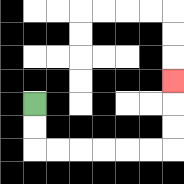{'start': '[1, 4]', 'end': '[7, 3]', 'path_directions': 'D,D,R,R,R,R,R,R,U,U,U', 'path_coordinates': '[[1, 4], [1, 5], [1, 6], [2, 6], [3, 6], [4, 6], [5, 6], [6, 6], [7, 6], [7, 5], [7, 4], [7, 3]]'}